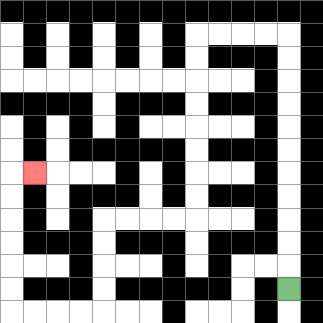{'start': '[12, 12]', 'end': '[1, 7]', 'path_directions': 'U,U,U,U,U,U,U,U,U,U,U,L,L,L,L,D,D,D,D,D,D,D,D,L,L,L,L,D,D,D,D,L,L,L,L,U,U,U,U,U,U,R', 'path_coordinates': '[[12, 12], [12, 11], [12, 10], [12, 9], [12, 8], [12, 7], [12, 6], [12, 5], [12, 4], [12, 3], [12, 2], [12, 1], [11, 1], [10, 1], [9, 1], [8, 1], [8, 2], [8, 3], [8, 4], [8, 5], [8, 6], [8, 7], [8, 8], [8, 9], [7, 9], [6, 9], [5, 9], [4, 9], [4, 10], [4, 11], [4, 12], [4, 13], [3, 13], [2, 13], [1, 13], [0, 13], [0, 12], [0, 11], [0, 10], [0, 9], [0, 8], [0, 7], [1, 7]]'}